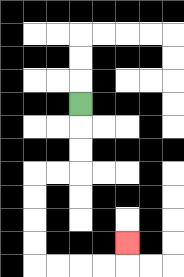{'start': '[3, 4]', 'end': '[5, 10]', 'path_directions': 'D,D,D,L,L,D,D,D,D,R,R,R,R,U', 'path_coordinates': '[[3, 4], [3, 5], [3, 6], [3, 7], [2, 7], [1, 7], [1, 8], [1, 9], [1, 10], [1, 11], [2, 11], [3, 11], [4, 11], [5, 11], [5, 10]]'}